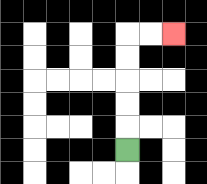{'start': '[5, 6]', 'end': '[7, 1]', 'path_directions': 'U,U,U,U,U,R,R', 'path_coordinates': '[[5, 6], [5, 5], [5, 4], [5, 3], [5, 2], [5, 1], [6, 1], [7, 1]]'}